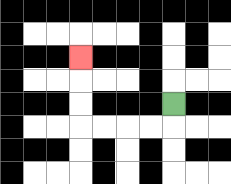{'start': '[7, 4]', 'end': '[3, 2]', 'path_directions': 'D,L,L,L,L,U,U,U', 'path_coordinates': '[[7, 4], [7, 5], [6, 5], [5, 5], [4, 5], [3, 5], [3, 4], [3, 3], [3, 2]]'}